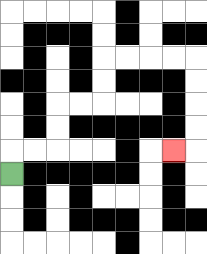{'start': '[0, 7]', 'end': '[7, 6]', 'path_directions': 'U,R,R,U,U,R,R,U,U,R,R,R,R,D,D,D,D,L', 'path_coordinates': '[[0, 7], [0, 6], [1, 6], [2, 6], [2, 5], [2, 4], [3, 4], [4, 4], [4, 3], [4, 2], [5, 2], [6, 2], [7, 2], [8, 2], [8, 3], [8, 4], [8, 5], [8, 6], [7, 6]]'}